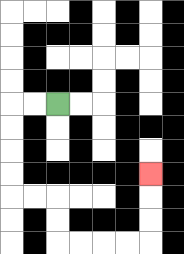{'start': '[2, 4]', 'end': '[6, 7]', 'path_directions': 'L,L,D,D,D,D,R,R,D,D,R,R,R,R,U,U,U', 'path_coordinates': '[[2, 4], [1, 4], [0, 4], [0, 5], [0, 6], [0, 7], [0, 8], [1, 8], [2, 8], [2, 9], [2, 10], [3, 10], [4, 10], [5, 10], [6, 10], [6, 9], [6, 8], [6, 7]]'}